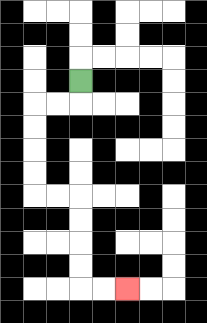{'start': '[3, 3]', 'end': '[5, 12]', 'path_directions': 'D,L,L,D,D,D,D,R,R,D,D,D,D,R,R', 'path_coordinates': '[[3, 3], [3, 4], [2, 4], [1, 4], [1, 5], [1, 6], [1, 7], [1, 8], [2, 8], [3, 8], [3, 9], [3, 10], [3, 11], [3, 12], [4, 12], [5, 12]]'}